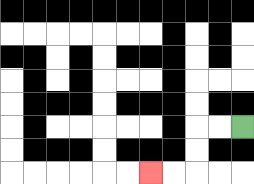{'start': '[10, 5]', 'end': '[6, 7]', 'path_directions': 'L,L,D,D,L,L', 'path_coordinates': '[[10, 5], [9, 5], [8, 5], [8, 6], [8, 7], [7, 7], [6, 7]]'}